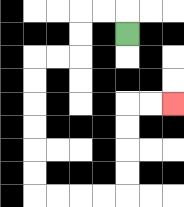{'start': '[5, 1]', 'end': '[7, 4]', 'path_directions': 'U,L,L,D,D,L,L,D,D,D,D,D,D,R,R,R,R,U,U,U,U,R,R', 'path_coordinates': '[[5, 1], [5, 0], [4, 0], [3, 0], [3, 1], [3, 2], [2, 2], [1, 2], [1, 3], [1, 4], [1, 5], [1, 6], [1, 7], [1, 8], [2, 8], [3, 8], [4, 8], [5, 8], [5, 7], [5, 6], [5, 5], [5, 4], [6, 4], [7, 4]]'}